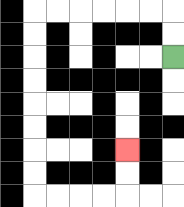{'start': '[7, 2]', 'end': '[5, 6]', 'path_directions': 'U,U,L,L,L,L,L,L,D,D,D,D,D,D,D,D,R,R,R,R,U,U', 'path_coordinates': '[[7, 2], [7, 1], [7, 0], [6, 0], [5, 0], [4, 0], [3, 0], [2, 0], [1, 0], [1, 1], [1, 2], [1, 3], [1, 4], [1, 5], [1, 6], [1, 7], [1, 8], [2, 8], [3, 8], [4, 8], [5, 8], [5, 7], [5, 6]]'}